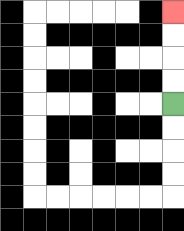{'start': '[7, 4]', 'end': '[7, 0]', 'path_directions': 'U,U,U,U', 'path_coordinates': '[[7, 4], [7, 3], [7, 2], [7, 1], [7, 0]]'}